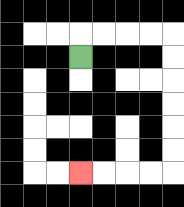{'start': '[3, 2]', 'end': '[3, 7]', 'path_directions': 'U,R,R,R,R,D,D,D,D,D,D,L,L,L,L', 'path_coordinates': '[[3, 2], [3, 1], [4, 1], [5, 1], [6, 1], [7, 1], [7, 2], [7, 3], [7, 4], [7, 5], [7, 6], [7, 7], [6, 7], [5, 7], [4, 7], [3, 7]]'}